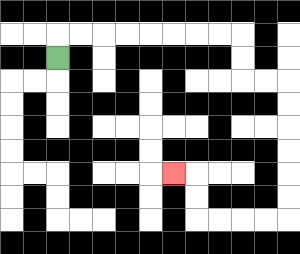{'start': '[2, 2]', 'end': '[7, 7]', 'path_directions': 'U,R,R,R,R,R,R,R,R,D,D,R,R,D,D,D,D,D,D,L,L,L,L,U,U,L', 'path_coordinates': '[[2, 2], [2, 1], [3, 1], [4, 1], [5, 1], [6, 1], [7, 1], [8, 1], [9, 1], [10, 1], [10, 2], [10, 3], [11, 3], [12, 3], [12, 4], [12, 5], [12, 6], [12, 7], [12, 8], [12, 9], [11, 9], [10, 9], [9, 9], [8, 9], [8, 8], [8, 7], [7, 7]]'}